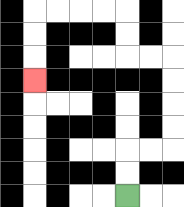{'start': '[5, 8]', 'end': '[1, 3]', 'path_directions': 'U,U,R,R,U,U,U,U,L,L,U,U,L,L,L,L,D,D,D', 'path_coordinates': '[[5, 8], [5, 7], [5, 6], [6, 6], [7, 6], [7, 5], [7, 4], [7, 3], [7, 2], [6, 2], [5, 2], [5, 1], [5, 0], [4, 0], [3, 0], [2, 0], [1, 0], [1, 1], [1, 2], [1, 3]]'}